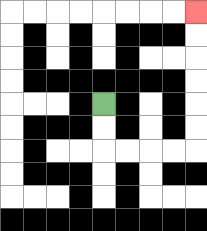{'start': '[4, 4]', 'end': '[8, 0]', 'path_directions': 'D,D,R,R,R,R,U,U,U,U,U,U', 'path_coordinates': '[[4, 4], [4, 5], [4, 6], [5, 6], [6, 6], [7, 6], [8, 6], [8, 5], [8, 4], [8, 3], [8, 2], [8, 1], [8, 0]]'}